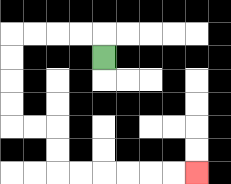{'start': '[4, 2]', 'end': '[8, 7]', 'path_directions': 'U,L,L,L,L,D,D,D,D,R,R,D,D,R,R,R,R,R,R', 'path_coordinates': '[[4, 2], [4, 1], [3, 1], [2, 1], [1, 1], [0, 1], [0, 2], [0, 3], [0, 4], [0, 5], [1, 5], [2, 5], [2, 6], [2, 7], [3, 7], [4, 7], [5, 7], [6, 7], [7, 7], [8, 7]]'}